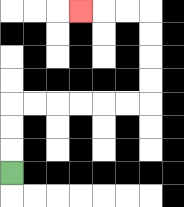{'start': '[0, 7]', 'end': '[3, 0]', 'path_directions': 'U,U,U,R,R,R,R,R,R,U,U,U,U,L,L,L', 'path_coordinates': '[[0, 7], [0, 6], [0, 5], [0, 4], [1, 4], [2, 4], [3, 4], [4, 4], [5, 4], [6, 4], [6, 3], [6, 2], [6, 1], [6, 0], [5, 0], [4, 0], [3, 0]]'}